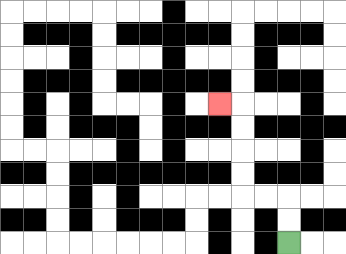{'start': '[12, 10]', 'end': '[9, 4]', 'path_directions': 'U,U,L,L,U,U,U,U,L', 'path_coordinates': '[[12, 10], [12, 9], [12, 8], [11, 8], [10, 8], [10, 7], [10, 6], [10, 5], [10, 4], [9, 4]]'}